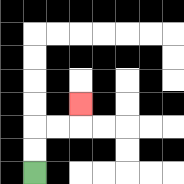{'start': '[1, 7]', 'end': '[3, 4]', 'path_directions': 'U,U,R,R,U', 'path_coordinates': '[[1, 7], [1, 6], [1, 5], [2, 5], [3, 5], [3, 4]]'}